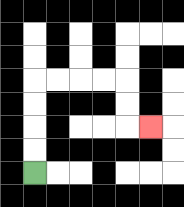{'start': '[1, 7]', 'end': '[6, 5]', 'path_directions': 'U,U,U,U,R,R,R,R,D,D,R', 'path_coordinates': '[[1, 7], [1, 6], [1, 5], [1, 4], [1, 3], [2, 3], [3, 3], [4, 3], [5, 3], [5, 4], [5, 5], [6, 5]]'}